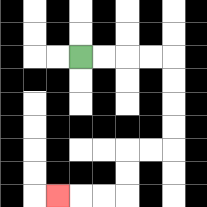{'start': '[3, 2]', 'end': '[2, 8]', 'path_directions': 'R,R,R,R,D,D,D,D,L,L,D,D,L,L,L', 'path_coordinates': '[[3, 2], [4, 2], [5, 2], [6, 2], [7, 2], [7, 3], [7, 4], [7, 5], [7, 6], [6, 6], [5, 6], [5, 7], [5, 8], [4, 8], [3, 8], [2, 8]]'}